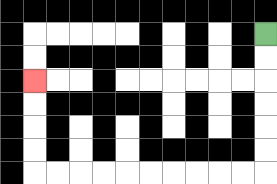{'start': '[11, 1]', 'end': '[1, 3]', 'path_directions': 'D,D,D,D,D,D,L,L,L,L,L,L,L,L,L,L,U,U,U,U', 'path_coordinates': '[[11, 1], [11, 2], [11, 3], [11, 4], [11, 5], [11, 6], [11, 7], [10, 7], [9, 7], [8, 7], [7, 7], [6, 7], [5, 7], [4, 7], [3, 7], [2, 7], [1, 7], [1, 6], [1, 5], [1, 4], [1, 3]]'}